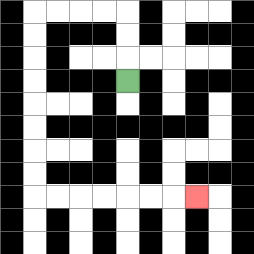{'start': '[5, 3]', 'end': '[8, 8]', 'path_directions': 'U,U,U,L,L,L,L,D,D,D,D,D,D,D,D,R,R,R,R,R,R,R', 'path_coordinates': '[[5, 3], [5, 2], [5, 1], [5, 0], [4, 0], [3, 0], [2, 0], [1, 0], [1, 1], [1, 2], [1, 3], [1, 4], [1, 5], [1, 6], [1, 7], [1, 8], [2, 8], [3, 8], [4, 8], [5, 8], [6, 8], [7, 8], [8, 8]]'}